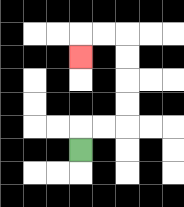{'start': '[3, 6]', 'end': '[3, 2]', 'path_directions': 'U,R,R,U,U,U,U,L,L,D', 'path_coordinates': '[[3, 6], [3, 5], [4, 5], [5, 5], [5, 4], [5, 3], [5, 2], [5, 1], [4, 1], [3, 1], [3, 2]]'}